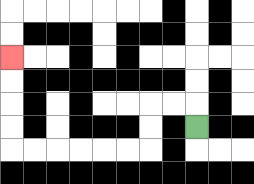{'start': '[8, 5]', 'end': '[0, 2]', 'path_directions': 'U,L,L,D,D,L,L,L,L,L,L,U,U,U,U', 'path_coordinates': '[[8, 5], [8, 4], [7, 4], [6, 4], [6, 5], [6, 6], [5, 6], [4, 6], [3, 6], [2, 6], [1, 6], [0, 6], [0, 5], [0, 4], [0, 3], [0, 2]]'}